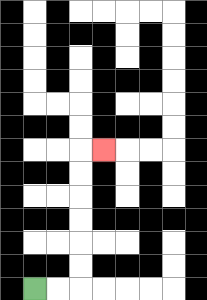{'start': '[1, 12]', 'end': '[4, 6]', 'path_directions': 'R,R,U,U,U,U,U,U,R', 'path_coordinates': '[[1, 12], [2, 12], [3, 12], [3, 11], [3, 10], [3, 9], [3, 8], [3, 7], [3, 6], [4, 6]]'}